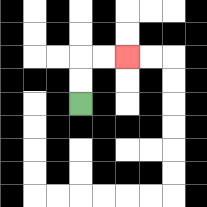{'start': '[3, 4]', 'end': '[5, 2]', 'path_directions': 'U,U,R,R', 'path_coordinates': '[[3, 4], [3, 3], [3, 2], [4, 2], [5, 2]]'}